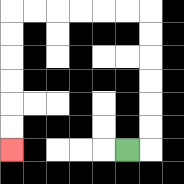{'start': '[5, 6]', 'end': '[0, 6]', 'path_directions': 'R,U,U,U,U,U,U,L,L,L,L,L,L,D,D,D,D,D,D', 'path_coordinates': '[[5, 6], [6, 6], [6, 5], [6, 4], [6, 3], [6, 2], [6, 1], [6, 0], [5, 0], [4, 0], [3, 0], [2, 0], [1, 0], [0, 0], [0, 1], [0, 2], [0, 3], [0, 4], [0, 5], [0, 6]]'}